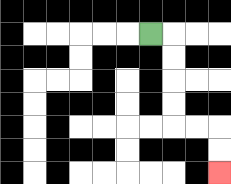{'start': '[6, 1]', 'end': '[9, 7]', 'path_directions': 'R,D,D,D,D,R,R,D,D', 'path_coordinates': '[[6, 1], [7, 1], [7, 2], [7, 3], [7, 4], [7, 5], [8, 5], [9, 5], [9, 6], [9, 7]]'}